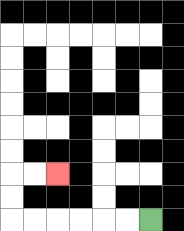{'start': '[6, 9]', 'end': '[2, 7]', 'path_directions': 'L,L,L,L,L,L,U,U,R,R', 'path_coordinates': '[[6, 9], [5, 9], [4, 9], [3, 9], [2, 9], [1, 9], [0, 9], [0, 8], [0, 7], [1, 7], [2, 7]]'}